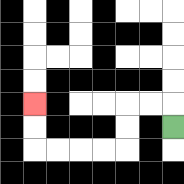{'start': '[7, 5]', 'end': '[1, 4]', 'path_directions': 'U,L,L,D,D,L,L,L,L,U,U', 'path_coordinates': '[[7, 5], [7, 4], [6, 4], [5, 4], [5, 5], [5, 6], [4, 6], [3, 6], [2, 6], [1, 6], [1, 5], [1, 4]]'}